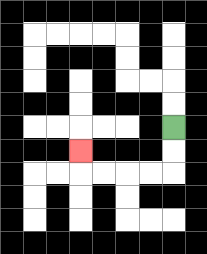{'start': '[7, 5]', 'end': '[3, 6]', 'path_directions': 'D,D,L,L,L,L,U', 'path_coordinates': '[[7, 5], [7, 6], [7, 7], [6, 7], [5, 7], [4, 7], [3, 7], [3, 6]]'}